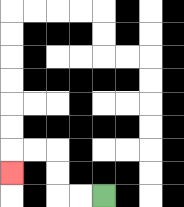{'start': '[4, 8]', 'end': '[0, 7]', 'path_directions': 'L,L,U,U,L,L,D', 'path_coordinates': '[[4, 8], [3, 8], [2, 8], [2, 7], [2, 6], [1, 6], [0, 6], [0, 7]]'}